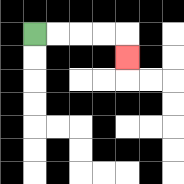{'start': '[1, 1]', 'end': '[5, 2]', 'path_directions': 'R,R,R,R,D', 'path_coordinates': '[[1, 1], [2, 1], [3, 1], [4, 1], [5, 1], [5, 2]]'}